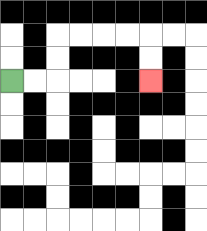{'start': '[0, 3]', 'end': '[6, 3]', 'path_directions': 'R,R,U,U,R,R,R,R,D,D', 'path_coordinates': '[[0, 3], [1, 3], [2, 3], [2, 2], [2, 1], [3, 1], [4, 1], [5, 1], [6, 1], [6, 2], [6, 3]]'}